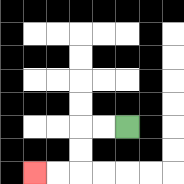{'start': '[5, 5]', 'end': '[1, 7]', 'path_directions': 'L,L,D,D,L,L', 'path_coordinates': '[[5, 5], [4, 5], [3, 5], [3, 6], [3, 7], [2, 7], [1, 7]]'}